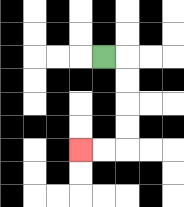{'start': '[4, 2]', 'end': '[3, 6]', 'path_directions': 'R,D,D,D,D,L,L', 'path_coordinates': '[[4, 2], [5, 2], [5, 3], [5, 4], [5, 5], [5, 6], [4, 6], [3, 6]]'}